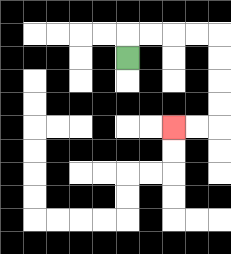{'start': '[5, 2]', 'end': '[7, 5]', 'path_directions': 'U,R,R,R,R,D,D,D,D,L,L', 'path_coordinates': '[[5, 2], [5, 1], [6, 1], [7, 1], [8, 1], [9, 1], [9, 2], [9, 3], [9, 4], [9, 5], [8, 5], [7, 5]]'}